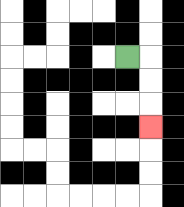{'start': '[5, 2]', 'end': '[6, 5]', 'path_directions': 'R,D,D,D', 'path_coordinates': '[[5, 2], [6, 2], [6, 3], [6, 4], [6, 5]]'}